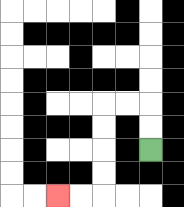{'start': '[6, 6]', 'end': '[2, 8]', 'path_directions': 'U,U,L,L,D,D,D,D,L,L', 'path_coordinates': '[[6, 6], [6, 5], [6, 4], [5, 4], [4, 4], [4, 5], [4, 6], [4, 7], [4, 8], [3, 8], [2, 8]]'}